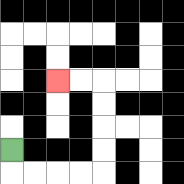{'start': '[0, 6]', 'end': '[2, 3]', 'path_directions': 'D,R,R,R,R,U,U,U,U,L,L', 'path_coordinates': '[[0, 6], [0, 7], [1, 7], [2, 7], [3, 7], [4, 7], [4, 6], [4, 5], [4, 4], [4, 3], [3, 3], [2, 3]]'}